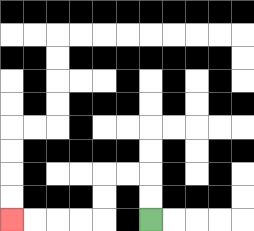{'start': '[6, 9]', 'end': '[0, 9]', 'path_directions': 'U,U,L,L,D,D,L,L,L,L', 'path_coordinates': '[[6, 9], [6, 8], [6, 7], [5, 7], [4, 7], [4, 8], [4, 9], [3, 9], [2, 9], [1, 9], [0, 9]]'}